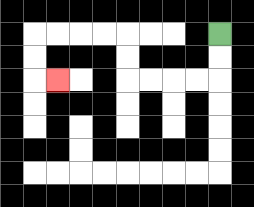{'start': '[9, 1]', 'end': '[2, 3]', 'path_directions': 'D,D,L,L,L,L,U,U,L,L,L,L,D,D,R', 'path_coordinates': '[[9, 1], [9, 2], [9, 3], [8, 3], [7, 3], [6, 3], [5, 3], [5, 2], [5, 1], [4, 1], [3, 1], [2, 1], [1, 1], [1, 2], [1, 3], [2, 3]]'}